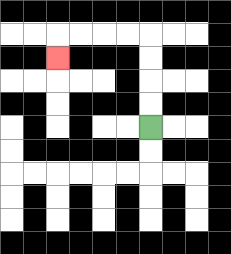{'start': '[6, 5]', 'end': '[2, 2]', 'path_directions': 'U,U,U,U,L,L,L,L,D', 'path_coordinates': '[[6, 5], [6, 4], [6, 3], [6, 2], [6, 1], [5, 1], [4, 1], [3, 1], [2, 1], [2, 2]]'}